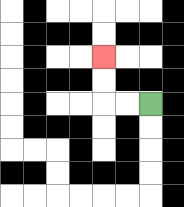{'start': '[6, 4]', 'end': '[4, 2]', 'path_directions': 'L,L,U,U', 'path_coordinates': '[[6, 4], [5, 4], [4, 4], [4, 3], [4, 2]]'}